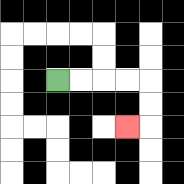{'start': '[2, 3]', 'end': '[5, 5]', 'path_directions': 'R,R,R,R,D,D,L', 'path_coordinates': '[[2, 3], [3, 3], [4, 3], [5, 3], [6, 3], [6, 4], [6, 5], [5, 5]]'}